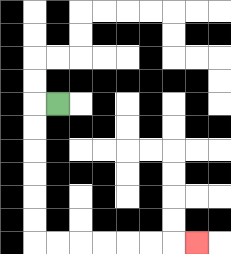{'start': '[2, 4]', 'end': '[8, 10]', 'path_directions': 'L,D,D,D,D,D,D,R,R,R,R,R,R,R', 'path_coordinates': '[[2, 4], [1, 4], [1, 5], [1, 6], [1, 7], [1, 8], [1, 9], [1, 10], [2, 10], [3, 10], [4, 10], [5, 10], [6, 10], [7, 10], [8, 10]]'}